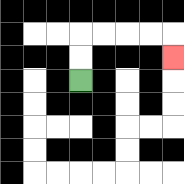{'start': '[3, 3]', 'end': '[7, 2]', 'path_directions': 'U,U,R,R,R,R,D', 'path_coordinates': '[[3, 3], [3, 2], [3, 1], [4, 1], [5, 1], [6, 1], [7, 1], [7, 2]]'}